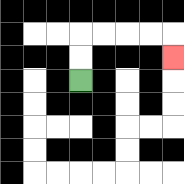{'start': '[3, 3]', 'end': '[7, 2]', 'path_directions': 'U,U,R,R,R,R,D', 'path_coordinates': '[[3, 3], [3, 2], [3, 1], [4, 1], [5, 1], [6, 1], [7, 1], [7, 2]]'}